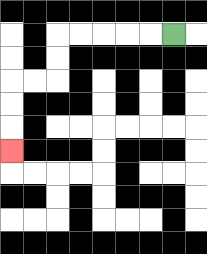{'start': '[7, 1]', 'end': '[0, 6]', 'path_directions': 'L,L,L,L,L,D,D,L,L,D,D,D', 'path_coordinates': '[[7, 1], [6, 1], [5, 1], [4, 1], [3, 1], [2, 1], [2, 2], [2, 3], [1, 3], [0, 3], [0, 4], [0, 5], [0, 6]]'}